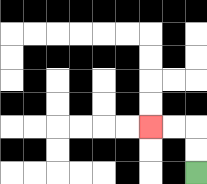{'start': '[8, 7]', 'end': '[6, 5]', 'path_directions': 'U,U,L,L', 'path_coordinates': '[[8, 7], [8, 6], [8, 5], [7, 5], [6, 5]]'}